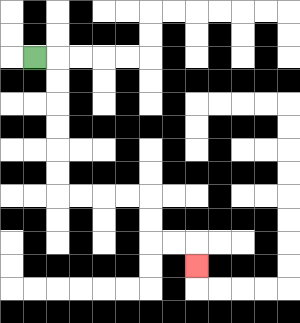{'start': '[1, 2]', 'end': '[8, 11]', 'path_directions': 'R,D,D,D,D,D,D,R,R,R,R,D,D,R,R,D', 'path_coordinates': '[[1, 2], [2, 2], [2, 3], [2, 4], [2, 5], [2, 6], [2, 7], [2, 8], [3, 8], [4, 8], [5, 8], [6, 8], [6, 9], [6, 10], [7, 10], [8, 10], [8, 11]]'}